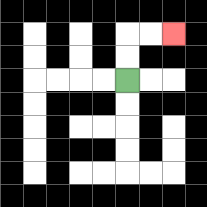{'start': '[5, 3]', 'end': '[7, 1]', 'path_directions': 'U,U,R,R', 'path_coordinates': '[[5, 3], [5, 2], [5, 1], [6, 1], [7, 1]]'}